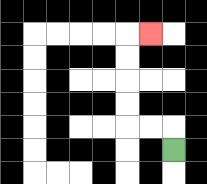{'start': '[7, 6]', 'end': '[6, 1]', 'path_directions': 'U,L,L,U,U,U,U,R', 'path_coordinates': '[[7, 6], [7, 5], [6, 5], [5, 5], [5, 4], [5, 3], [5, 2], [5, 1], [6, 1]]'}